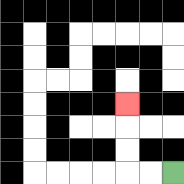{'start': '[7, 7]', 'end': '[5, 4]', 'path_directions': 'L,L,U,U,U', 'path_coordinates': '[[7, 7], [6, 7], [5, 7], [5, 6], [5, 5], [5, 4]]'}